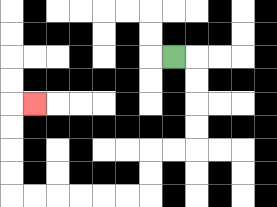{'start': '[7, 2]', 'end': '[1, 4]', 'path_directions': 'R,D,D,D,D,L,L,D,D,L,L,L,L,L,L,U,U,U,U,R', 'path_coordinates': '[[7, 2], [8, 2], [8, 3], [8, 4], [8, 5], [8, 6], [7, 6], [6, 6], [6, 7], [6, 8], [5, 8], [4, 8], [3, 8], [2, 8], [1, 8], [0, 8], [0, 7], [0, 6], [0, 5], [0, 4], [1, 4]]'}